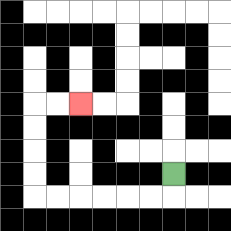{'start': '[7, 7]', 'end': '[3, 4]', 'path_directions': 'D,L,L,L,L,L,L,U,U,U,U,R,R', 'path_coordinates': '[[7, 7], [7, 8], [6, 8], [5, 8], [4, 8], [3, 8], [2, 8], [1, 8], [1, 7], [1, 6], [1, 5], [1, 4], [2, 4], [3, 4]]'}